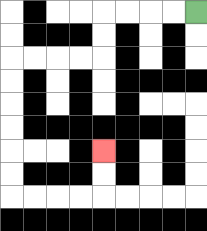{'start': '[8, 0]', 'end': '[4, 6]', 'path_directions': 'L,L,L,L,D,D,L,L,L,L,D,D,D,D,D,D,R,R,R,R,U,U', 'path_coordinates': '[[8, 0], [7, 0], [6, 0], [5, 0], [4, 0], [4, 1], [4, 2], [3, 2], [2, 2], [1, 2], [0, 2], [0, 3], [0, 4], [0, 5], [0, 6], [0, 7], [0, 8], [1, 8], [2, 8], [3, 8], [4, 8], [4, 7], [4, 6]]'}